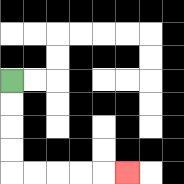{'start': '[0, 3]', 'end': '[5, 7]', 'path_directions': 'D,D,D,D,R,R,R,R,R', 'path_coordinates': '[[0, 3], [0, 4], [0, 5], [0, 6], [0, 7], [1, 7], [2, 7], [3, 7], [4, 7], [5, 7]]'}